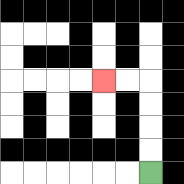{'start': '[6, 7]', 'end': '[4, 3]', 'path_directions': 'U,U,U,U,L,L', 'path_coordinates': '[[6, 7], [6, 6], [6, 5], [6, 4], [6, 3], [5, 3], [4, 3]]'}